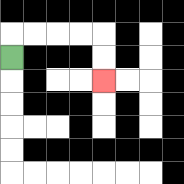{'start': '[0, 2]', 'end': '[4, 3]', 'path_directions': 'U,R,R,R,R,D,D', 'path_coordinates': '[[0, 2], [0, 1], [1, 1], [2, 1], [3, 1], [4, 1], [4, 2], [4, 3]]'}